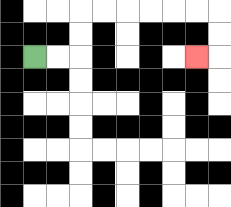{'start': '[1, 2]', 'end': '[8, 2]', 'path_directions': 'R,R,U,U,R,R,R,R,R,R,D,D,L', 'path_coordinates': '[[1, 2], [2, 2], [3, 2], [3, 1], [3, 0], [4, 0], [5, 0], [6, 0], [7, 0], [8, 0], [9, 0], [9, 1], [9, 2], [8, 2]]'}